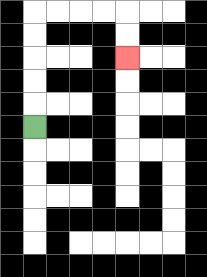{'start': '[1, 5]', 'end': '[5, 2]', 'path_directions': 'U,U,U,U,U,R,R,R,R,D,D', 'path_coordinates': '[[1, 5], [1, 4], [1, 3], [1, 2], [1, 1], [1, 0], [2, 0], [3, 0], [4, 0], [5, 0], [5, 1], [5, 2]]'}